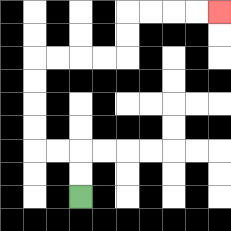{'start': '[3, 8]', 'end': '[9, 0]', 'path_directions': 'U,U,L,L,U,U,U,U,R,R,R,R,U,U,R,R,R,R', 'path_coordinates': '[[3, 8], [3, 7], [3, 6], [2, 6], [1, 6], [1, 5], [1, 4], [1, 3], [1, 2], [2, 2], [3, 2], [4, 2], [5, 2], [5, 1], [5, 0], [6, 0], [7, 0], [8, 0], [9, 0]]'}